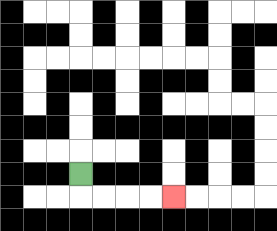{'start': '[3, 7]', 'end': '[7, 8]', 'path_directions': 'D,R,R,R,R', 'path_coordinates': '[[3, 7], [3, 8], [4, 8], [5, 8], [6, 8], [7, 8]]'}